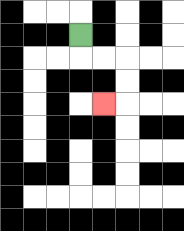{'start': '[3, 1]', 'end': '[4, 4]', 'path_directions': 'D,R,R,D,D,L', 'path_coordinates': '[[3, 1], [3, 2], [4, 2], [5, 2], [5, 3], [5, 4], [4, 4]]'}